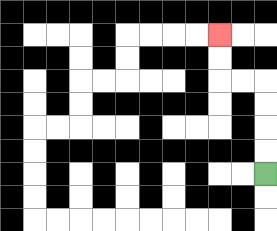{'start': '[11, 7]', 'end': '[9, 1]', 'path_directions': 'U,U,U,U,L,L,U,U', 'path_coordinates': '[[11, 7], [11, 6], [11, 5], [11, 4], [11, 3], [10, 3], [9, 3], [9, 2], [9, 1]]'}